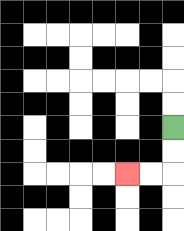{'start': '[7, 5]', 'end': '[5, 7]', 'path_directions': 'D,D,L,L', 'path_coordinates': '[[7, 5], [7, 6], [7, 7], [6, 7], [5, 7]]'}